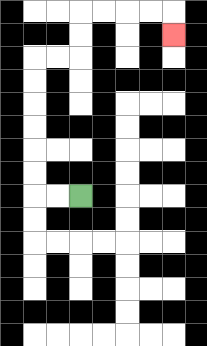{'start': '[3, 8]', 'end': '[7, 1]', 'path_directions': 'L,L,U,U,U,U,U,U,R,R,U,U,R,R,R,R,D', 'path_coordinates': '[[3, 8], [2, 8], [1, 8], [1, 7], [1, 6], [1, 5], [1, 4], [1, 3], [1, 2], [2, 2], [3, 2], [3, 1], [3, 0], [4, 0], [5, 0], [6, 0], [7, 0], [7, 1]]'}